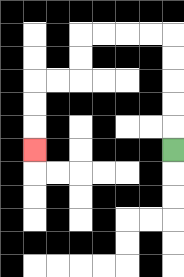{'start': '[7, 6]', 'end': '[1, 6]', 'path_directions': 'U,U,U,U,U,L,L,L,L,D,D,L,L,D,D,D', 'path_coordinates': '[[7, 6], [7, 5], [7, 4], [7, 3], [7, 2], [7, 1], [6, 1], [5, 1], [4, 1], [3, 1], [3, 2], [3, 3], [2, 3], [1, 3], [1, 4], [1, 5], [1, 6]]'}